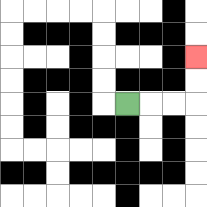{'start': '[5, 4]', 'end': '[8, 2]', 'path_directions': 'R,R,R,U,U', 'path_coordinates': '[[5, 4], [6, 4], [7, 4], [8, 4], [8, 3], [8, 2]]'}